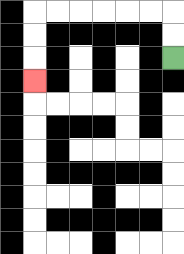{'start': '[7, 2]', 'end': '[1, 3]', 'path_directions': 'U,U,L,L,L,L,L,L,D,D,D', 'path_coordinates': '[[7, 2], [7, 1], [7, 0], [6, 0], [5, 0], [4, 0], [3, 0], [2, 0], [1, 0], [1, 1], [1, 2], [1, 3]]'}